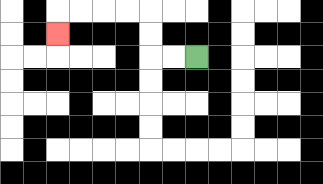{'start': '[8, 2]', 'end': '[2, 1]', 'path_directions': 'L,L,U,U,L,L,L,L,D', 'path_coordinates': '[[8, 2], [7, 2], [6, 2], [6, 1], [6, 0], [5, 0], [4, 0], [3, 0], [2, 0], [2, 1]]'}